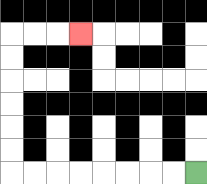{'start': '[8, 7]', 'end': '[3, 1]', 'path_directions': 'L,L,L,L,L,L,L,L,U,U,U,U,U,U,R,R,R', 'path_coordinates': '[[8, 7], [7, 7], [6, 7], [5, 7], [4, 7], [3, 7], [2, 7], [1, 7], [0, 7], [0, 6], [0, 5], [0, 4], [0, 3], [0, 2], [0, 1], [1, 1], [2, 1], [3, 1]]'}